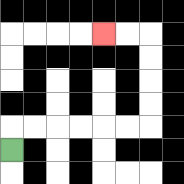{'start': '[0, 6]', 'end': '[4, 1]', 'path_directions': 'U,R,R,R,R,R,R,U,U,U,U,L,L', 'path_coordinates': '[[0, 6], [0, 5], [1, 5], [2, 5], [3, 5], [4, 5], [5, 5], [6, 5], [6, 4], [6, 3], [6, 2], [6, 1], [5, 1], [4, 1]]'}